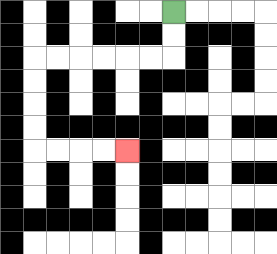{'start': '[7, 0]', 'end': '[5, 6]', 'path_directions': 'D,D,L,L,L,L,L,L,D,D,D,D,R,R,R,R', 'path_coordinates': '[[7, 0], [7, 1], [7, 2], [6, 2], [5, 2], [4, 2], [3, 2], [2, 2], [1, 2], [1, 3], [1, 4], [1, 5], [1, 6], [2, 6], [3, 6], [4, 6], [5, 6]]'}